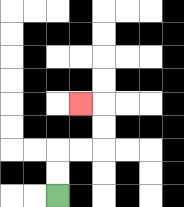{'start': '[2, 8]', 'end': '[3, 4]', 'path_directions': 'U,U,R,R,U,U,L', 'path_coordinates': '[[2, 8], [2, 7], [2, 6], [3, 6], [4, 6], [4, 5], [4, 4], [3, 4]]'}